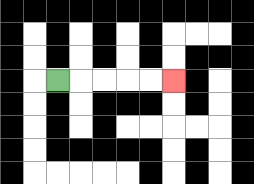{'start': '[2, 3]', 'end': '[7, 3]', 'path_directions': 'R,R,R,R,R', 'path_coordinates': '[[2, 3], [3, 3], [4, 3], [5, 3], [6, 3], [7, 3]]'}